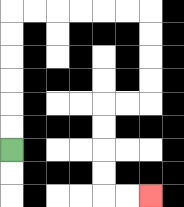{'start': '[0, 6]', 'end': '[6, 8]', 'path_directions': 'U,U,U,U,U,U,R,R,R,R,R,R,D,D,D,D,L,L,D,D,D,D,R,R', 'path_coordinates': '[[0, 6], [0, 5], [0, 4], [0, 3], [0, 2], [0, 1], [0, 0], [1, 0], [2, 0], [3, 0], [4, 0], [5, 0], [6, 0], [6, 1], [6, 2], [6, 3], [6, 4], [5, 4], [4, 4], [4, 5], [4, 6], [4, 7], [4, 8], [5, 8], [6, 8]]'}